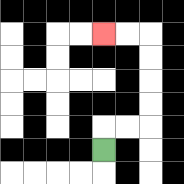{'start': '[4, 6]', 'end': '[4, 1]', 'path_directions': 'U,R,R,U,U,U,U,L,L', 'path_coordinates': '[[4, 6], [4, 5], [5, 5], [6, 5], [6, 4], [6, 3], [6, 2], [6, 1], [5, 1], [4, 1]]'}